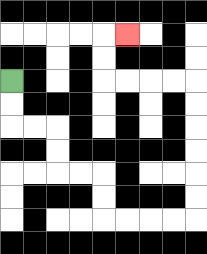{'start': '[0, 3]', 'end': '[5, 1]', 'path_directions': 'D,D,R,R,D,D,R,R,D,D,R,R,R,R,U,U,U,U,U,U,L,L,L,L,U,U,R', 'path_coordinates': '[[0, 3], [0, 4], [0, 5], [1, 5], [2, 5], [2, 6], [2, 7], [3, 7], [4, 7], [4, 8], [4, 9], [5, 9], [6, 9], [7, 9], [8, 9], [8, 8], [8, 7], [8, 6], [8, 5], [8, 4], [8, 3], [7, 3], [6, 3], [5, 3], [4, 3], [4, 2], [4, 1], [5, 1]]'}